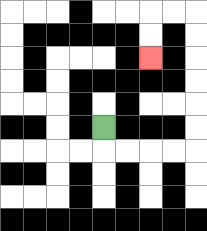{'start': '[4, 5]', 'end': '[6, 2]', 'path_directions': 'D,R,R,R,R,U,U,U,U,U,U,L,L,D,D', 'path_coordinates': '[[4, 5], [4, 6], [5, 6], [6, 6], [7, 6], [8, 6], [8, 5], [8, 4], [8, 3], [8, 2], [8, 1], [8, 0], [7, 0], [6, 0], [6, 1], [6, 2]]'}